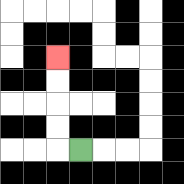{'start': '[3, 6]', 'end': '[2, 2]', 'path_directions': 'L,U,U,U,U', 'path_coordinates': '[[3, 6], [2, 6], [2, 5], [2, 4], [2, 3], [2, 2]]'}